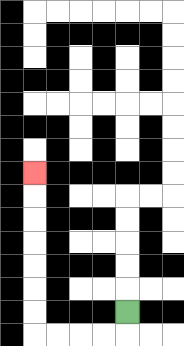{'start': '[5, 13]', 'end': '[1, 7]', 'path_directions': 'D,L,L,L,L,U,U,U,U,U,U,U', 'path_coordinates': '[[5, 13], [5, 14], [4, 14], [3, 14], [2, 14], [1, 14], [1, 13], [1, 12], [1, 11], [1, 10], [1, 9], [1, 8], [1, 7]]'}